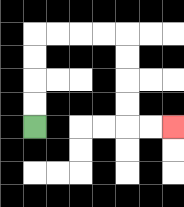{'start': '[1, 5]', 'end': '[7, 5]', 'path_directions': 'U,U,U,U,R,R,R,R,D,D,D,D,R,R', 'path_coordinates': '[[1, 5], [1, 4], [1, 3], [1, 2], [1, 1], [2, 1], [3, 1], [4, 1], [5, 1], [5, 2], [5, 3], [5, 4], [5, 5], [6, 5], [7, 5]]'}